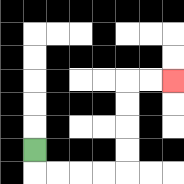{'start': '[1, 6]', 'end': '[7, 3]', 'path_directions': 'D,R,R,R,R,U,U,U,U,R,R', 'path_coordinates': '[[1, 6], [1, 7], [2, 7], [3, 7], [4, 7], [5, 7], [5, 6], [5, 5], [5, 4], [5, 3], [6, 3], [7, 3]]'}